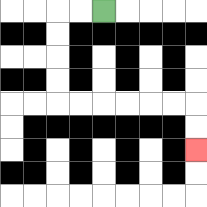{'start': '[4, 0]', 'end': '[8, 6]', 'path_directions': 'L,L,D,D,D,D,R,R,R,R,R,R,D,D', 'path_coordinates': '[[4, 0], [3, 0], [2, 0], [2, 1], [2, 2], [2, 3], [2, 4], [3, 4], [4, 4], [5, 4], [6, 4], [7, 4], [8, 4], [8, 5], [8, 6]]'}